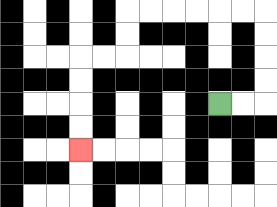{'start': '[9, 4]', 'end': '[3, 6]', 'path_directions': 'R,R,U,U,U,U,L,L,L,L,L,L,D,D,L,L,D,D,D,D', 'path_coordinates': '[[9, 4], [10, 4], [11, 4], [11, 3], [11, 2], [11, 1], [11, 0], [10, 0], [9, 0], [8, 0], [7, 0], [6, 0], [5, 0], [5, 1], [5, 2], [4, 2], [3, 2], [3, 3], [3, 4], [3, 5], [3, 6]]'}